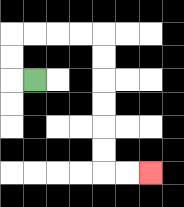{'start': '[1, 3]', 'end': '[6, 7]', 'path_directions': 'L,U,U,R,R,R,R,D,D,D,D,D,D,R,R', 'path_coordinates': '[[1, 3], [0, 3], [0, 2], [0, 1], [1, 1], [2, 1], [3, 1], [4, 1], [4, 2], [4, 3], [4, 4], [4, 5], [4, 6], [4, 7], [5, 7], [6, 7]]'}